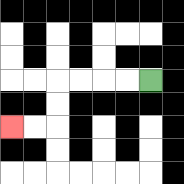{'start': '[6, 3]', 'end': '[0, 5]', 'path_directions': 'L,L,L,L,D,D,L,L', 'path_coordinates': '[[6, 3], [5, 3], [4, 3], [3, 3], [2, 3], [2, 4], [2, 5], [1, 5], [0, 5]]'}